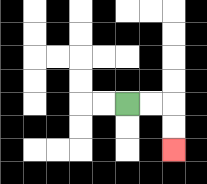{'start': '[5, 4]', 'end': '[7, 6]', 'path_directions': 'R,R,D,D', 'path_coordinates': '[[5, 4], [6, 4], [7, 4], [7, 5], [7, 6]]'}